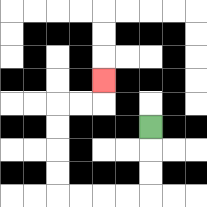{'start': '[6, 5]', 'end': '[4, 3]', 'path_directions': 'D,D,D,L,L,L,L,U,U,U,U,R,R,U', 'path_coordinates': '[[6, 5], [6, 6], [6, 7], [6, 8], [5, 8], [4, 8], [3, 8], [2, 8], [2, 7], [2, 6], [2, 5], [2, 4], [3, 4], [4, 4], [4, 3]]'}